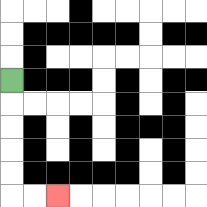{'start': '[0, 3]', 'end': '[2, 8]', 'path_directions': 'D,D,D,D,D,R,R', 'path_coordinates': '[[0, 3], [0, 4], [0, 5], [0, 6], [0, 7], [0, 8], [1, 8], [2, 8]]'}